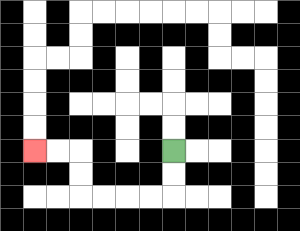{'start': '[7, 6]', 'end': '[1, 6]', 'path_directions': 'D,D,L,L,L,L,U,U,L,L', 'path_coordinates': '[[7, 6], [7, 7], [7, 8], [6, 8], [5, 8], [4, 8], [3, 8], [3, 7], [3, 6], [2, 6], [1, 6]]'}